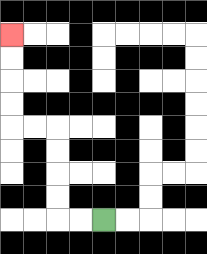{'start': '[4, 9]', 'end': '[0, 1]', 'path_directions': 'L,L,U,U,U,U,L,L,U,U,U,U', 'path_coordinates': '[[4, 9], [3, 9], [2, 9], [2, 8], [2, 7], [2, 6], [2, 5], [1, 5], [0, 5], [0, 4], [0, 3], [0, 2], [0, 1]]'}